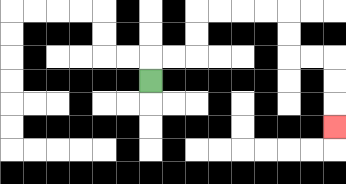{'start': '[6, 3]', 'end': '[14, 5]', 'path_directions': 'U,R,R,U,U,R,R,R,R,D,D,R,R,D,D,D', 'path_coordinates': '[[6, 3], [6, 2], [7, 2], [8, 2], [8, 1], [8, 0], [9, 0], [10, 0], [11, 0], [12, 0], [12, 1], [12, 2], [13, 2], [14, 2], [14, 3], [14, 4], [14, 5]]'}